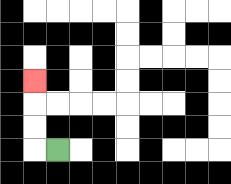{'start': '[2, 6]', 'end': '[1, 3]', 'path_directions': 'L,U,U,U', 'path_coordinates': '[[2, 6], [1, 6], [1, 5], [1, 4], [1, 3]]'}